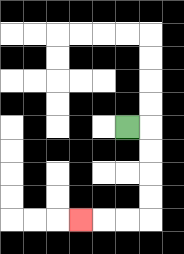{'start': '[5, 5]', 'end': '[3, 9]', 'path_directions': 'R,D,D,D,D,L,L,L', 'path_coordinates': '[[5, 5], [6, 5], [6, 6], [6, 7], [6, 8], [6, 9], [5, 9], [4, 9], [3, 9]]'}